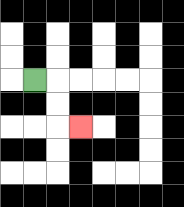{'start': '[1, 3]', 'end': '[3, 5]', 'path_directions': 'R,D,D,R', 'path_coordinates': '[[1, 3], [2, 3], [2, 4], [2, 5], [3, 5]]'}